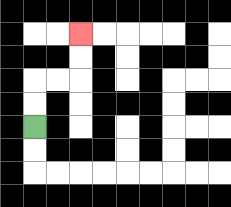{'start': '[1, 5]', 'end': '[3, 1]', 'path_directions': 'U,U,R,R,U,U', 'path_coordinates': '[[1, 5], [1, 4], [1, 3], [2, 3], [3, 3], [3, 2], [3, 1]]'}